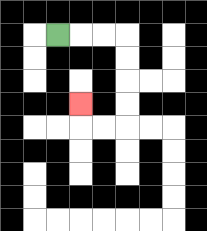{'start': '[2, 1]', 'end': '[3, 4]', 'path_directions': 'R,R,R,D,D,D,D,L,L,U', 'path_coordinates': '[[2, 1], [3, 1], [4, 1], [5, 1], [5, 2], [5, 3], [5, 4], [5, 5], [4, 5], [3, 5], [3, 4]]'}